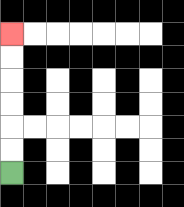{'start': '[0, 7]', 'end': '[0, 1]', 'path_directions': 'U,U,U,U,U,U', 'path_coordinates': '[[0, 7], [0, 6], [0, 5], [0, 4], [0, 3], [0, 2], [0, 1]]'}